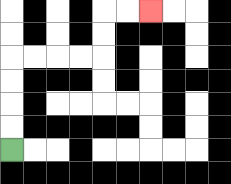{'start': '[0, 6]', 'end': '[6, 0]', 'path_directions': 'U,U,U,U,R,R,R,R,U,U,R,R', 'path_coordinates': '[[0, 6], [0, 5], [0, 4], [0, 3], [0, 2], [1, 2], [2, 2], [3, 2], [4, 2], [4, 1], [4, 0], [5, 0], [6, 0]]'}